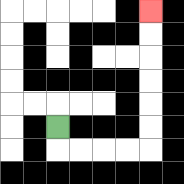{'start': '[2, 5]', 'end': '[6, 0]', 'path_directions': 'D,R,R,R,R,U,U,U,U,U,U', 'path_coordinates': '[[2, 5], [2, 6], [3, 6], [4, 6], [5, 6], [6, 6], [6, 5], [6, 4], [6, 3], [6, 2], [6, 1], [6, 0]]'}